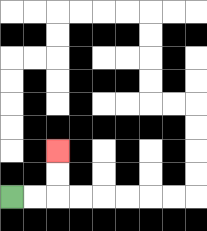{'start': '[0, 8]', 'end': '[2, 6]', 'path_directions': 'R,R,U,U', 'path_coordinates': '[[0, 8], [1, 8], [2, 8], [2, 7], [2, 6]]'}